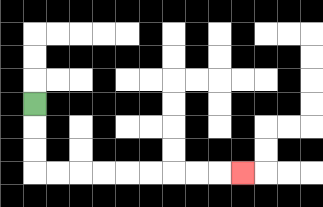{'start': '[1, 4]', 'end': '[10, 7]', 'path_directions': 'D,D,D,R,R,R,R,R,R,R,R,R', 'path_coordinates': '[[1, 4], [1, 5], [1, 6], [1, 7], [2, 7], [3, 7], [4, 7], [5, 7], [6, 7], [7, 7], [8, 7], [9, 7], [10, 7]]'}